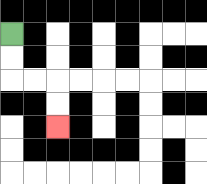{'start': '[0, 1]', 'end': '[2, 5]', 'path_directions': 'D,D,R,R,D,D', 'path_coordinates': '[[0, 1], [0, 2], [0, 3], [1, 3], [2, 3], [2, 4], [2, 5]]'}